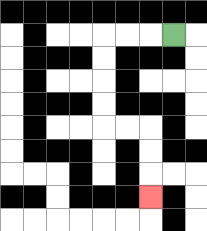{'start': '[7, 1]', 'end': '[6, 8]', 'path_directions': 'L,L,L,D,D,D,D,R,R,D,D,D', 'path_coordinates': '[[7, 1], [6, 1], [5, 1], [4, 1], [4, 2], [4, 3], [4, 4], [4, 5], [5, 5], [6, 5], [6, 6], [6, 7], [6, 8]]'}